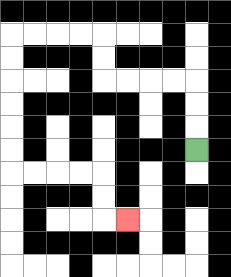{'start': '[8, 6]', 'end': '[5, 9]', 'path_directions': 'U,U,U,L,L,L,L,U,U,L,L,L,L,D,D,D,D,D,D,R,R,R,R,D,D,R', 'path_coordinates': '[[8, 6], [8, 5], [8, 4], [8, 3], [7, 3], [6, 3], [5, 3], [4, 3], [4, 2], [4, 1], [3, 1], [2, 1], [1, 1], [0, 1], [0, 2], [0, 3], [0, 4], [0, 5], [0, 6], [0, 7], [1, 7], [2, 7], [3, 7], [4, 7], [4, 8], [4, 9], [5, 9]]'}